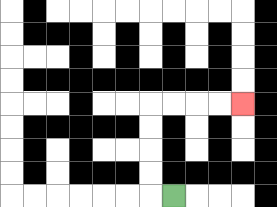{'start': '[7, 8]', 'end': '[10, 4]', 'path_directions': 'L,U,U,U,U,R,R,R,R', 'path_coordinates': '[[7, 8], [6, 8], [6, 7], [6, 6], [6, 5], [6, 4], [7, 4], [8, 4], [9, 4], [10, 4]]'}